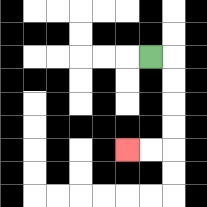{'start': '[6, 2]', 'end': '[5, 6]', 'path_directions': 'R,D,D,D,D,L,L', 'path_coordinates': '[[6, 2], [7, 2], [7, 3], [7, 4], [7, 5], [7, 6], [6, 6], [5, 6]]'}